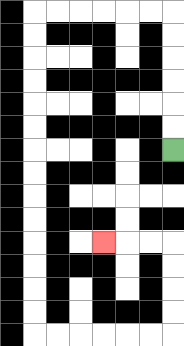{'start': '[7, 6]', 'end': '[4, 10]', 'path_directions': 'U,U,U,U,U,U,L,L,L,L,L,L,D,D,D,D,D,D,D,D,D,D,D,D,D,D,R,R,R,R,R,R,U,U,U,U,L,L,L', 'path_coordinates': '[[7, 6], [7, 5], [7, 4], [7, 3], [7, 2], [7, 1], [7, 0], [6, 0], [5, 0], [4, 0], [3, 0], [2, 0], [1, 0], [1, 1], [1, 2], [1, 3], [1, 4], [1, 5], [1, 6], [1, 7], [1, 8], [1, 9], [1, 10], [1, 11], [1, 12], [1, 13], [1, 14], [2, 14], [3, 14], [4, 14], [5, 14], [6, 14], [7, 14], [7, 13], [7, 12], [7, 11], [7, 10], [6, 10], [5, 10], [4, 10]]'}